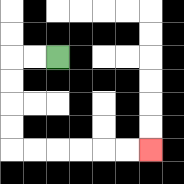{'start': '[2, 2]', 'end': '[6, 6]', 'path_directions': 'L,L,D,D,D,D,R,R,R,R,R,R', 'path_coordinates': '[[2, 2], [1, 2], [0, 2], [0, 3], [0, 4], [0, 5], [0, 6], [1, 6], [2, 6], [3, 6], [4, 6], [5, 6], [6, 6]]'}